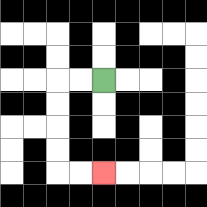{'start': '[4, 3]', 'end': '[4, 7]', 'path_directions': 'L,L,D,D,D,D,R,R', 'path_coordinates': '[[4, 3], [3, 3], [2, 3], [2, 4], [2, 5], [2, 6], [2, 7], [3, 7], [4, 7]]'}